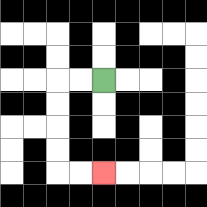{'start': '[4, 3]', 'end': '[4, 7]', 'path_directions': 'L,L,D,D,D,D,R,R', 'path_coordinates': '[[4, 3], [3, 3], [2, 3], [2, 4], [2, 5], [2, 6], [2, 7], [3, 7], [4, 7]]'}